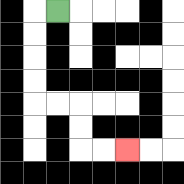{'start': '[2, 0]', 'end': '[5, 6]', 'path_directions': 'L,D,D,D,D,R,R,D,D,R,R', 'path_coordinates': '[[2, 0], [1, 0], [1, 1], [1, 2], [1, 3], [1, 4], [2, 4], [3, 4], [3, 5], [3, 6], [4, 6], [5, 6]]'}